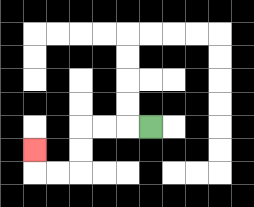{'start': '[6, 5]', 'end': '[1, 6]', 'path_directions': 'L,L,L,D,D,L,L,U', 'path_coordinates': '[[6, 5], [5, 5], [4, 5], [3, 5], [3, 6], [3, 7], [2, 7], [1, 7], [1, 6]]'}